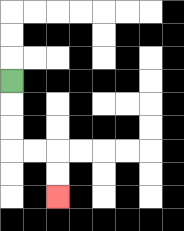{'start': '[0, 3]', 'end': '[2, 8]', 'path_directions': 'D,D,D,R,R,D,D', 'path_coordinates': '[[0, 3], [0, 4], [0, 5], [0, 6], [1, 6], [2, 6], [2, 7], [2, 8]]'}